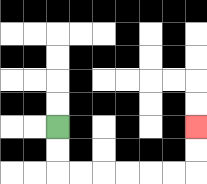{'start': '[2, 5]', 'end': '[8, 5]', 'path_directions': 'D,D,R,R,R,R,R,R,U,U', 'path_coordinates': '[[2, 5], [2, 6], [2, 7], [3, 7], [4, 7], [5, 7], [6, 7], [7, 7], [8, 7], [8, 6], [8, 5]]'}